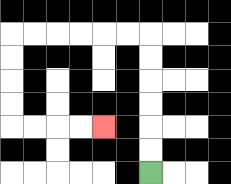{'start': '[6, 7]', 'end': '[4, 5]', 'path_directions': 'U,U,U,U,U,U,L,L,L,L,L,L,D,D,D,D,R,R,R,R', 'path_coordinates': '[[6, 7], [6, 6], [6, 5], [6, 4], [6, 3], [6, 2], [6, 1], [5, 1], [4, 1], [3, 1], [2, 1], [1, 1], [0, 1], [0, 2], [0, 3], [0, 4], [0, 5], [1, 5], [2, 5], [3, 5], [4, 5]]'}